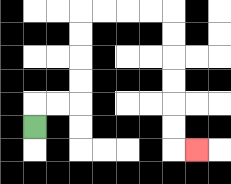{'start': '[1, 5]', 'end': '[8, 6]', 'path_directions': 'U,R,R,U,U,U,U,R,R,R,R,D,D,D,D,D,D,R', 'path_coordinates': '[[1, 5], [1, 4], [2, 4], [3, 4], [3, 3], [3, 2], [3, 1], [3, 0], [4, 0], [5, 0], [6, 0], [7, 0], [7, 1], [7, 2], [7, 3], [7, 4], [7, 5], [7, 6], [8, 6]]'}